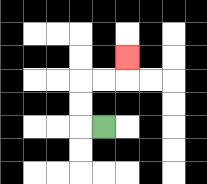{'start': '[4, 5]', 'end': '[5, 2]', 'path_directions': 'L,U,U,R,R,U', 'path_coordinates': '[[4, 5], [3, 5], [3, 4], [3, 3], [4, 3], [5, 3], [5, 2]]'}